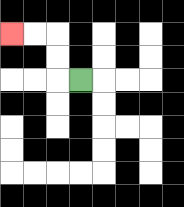{'start': '[3, 3]', 'end': '[0, 1]', 'path_directions': 'L,U,U,L,L', 'path_coordinates': '[[3, 3], [2, 3], [2, 2], [2, 1], [1, 1], [0, 1]]'}